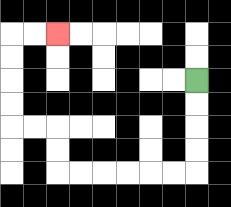{'start': '[8, 3]', 'end': '[2, 1]', 'path_directions': 'D,D,D,D,L,L,L,L,L,L,U,U,L,L,U,U,U,U,R,R', 'path_coordinates': '[[8, 3], [8, 4], [8, 5], [8, 6], [8, 7], [7, 7], [6, 7], [5, 7], [4, 7], [3, 7], [2, 7], [2, 6], [2, 5], [1, 5], [0, 5], [0, 4], [0, 3], [0, 2], [0, 1], [1, 1], [2, 1]]'}